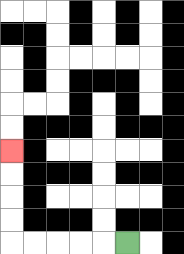{'start': '[5, 10]', 'end': '[0, 6]', 'path_directions': 'L,L,L,L,L,U,U,U,U', 'path_coordinates': '[[5, 10], [4, 10], [3, 10], [2, 10], [1, 10], [0, 10], [0, 9], [0, 8], [0, 7], [0, 6]]'}